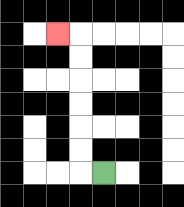{'start': '[4, 7]', 'end': '[2, 1]', 'path_directions': 'L,U,U,U,U,U,U,L', 'path_coordinates': '[[4, 7], [3, 7], [3, 6], [3, 5], [3, 4], [3, 3], [3, 2], [3, 1], [2, 1]]'}